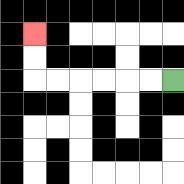{'start': '[7, 3]', 'end': '[1, 1]', 'path_directions': 'L,L,L,L,L,L,U,U', 'path_coordinates': '[[7, 3], [6, 3], [5, 3], [4, 3], [3, 3], [2, 3], [1, 3], [1, 2], [1, 1]]'}